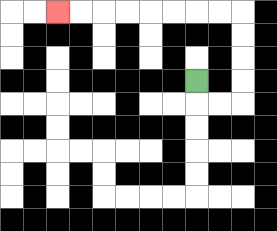{'start': '[8, 3]', 'end': '[2, 0]', 'path_directions': 'D,R,R,U,U,U,U,L,L,L,L,L,L,L,L', 'path_coordinates': '[[8, 3], [8, 4], [9, 4], [10, 4], [10, 3], [10, 2], [10, 1], [10, 0], [9, 0], [8, 0], [7, 0], [6, 0], [5, 0], [4, 0], [3, 0], [2, 0]]'}